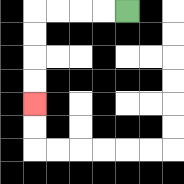{'start': '[5, 0]', 'end': '[1, 4]', 'path_directions': 'L,L,L,L,D,D,D,D', 'path_coordinates': '[[5, 0], [4, 0], [3, 0], [2, 0], [1, 0], [1, 1], [1, 2], [1, 3], [1, 4]]'}